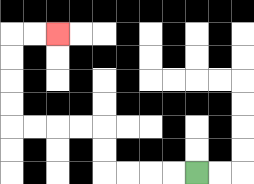{'start': '[8, 7]', 'end': '[2, 1]', 'path_directions': 'L,L,L,L,U,U,L,L,L,L,U,U,U,U,R,R', 'path_coordinates': '[[8, 7], [7, 7], [6, 7], [5, 7], [4, 7], [4, 6], [4, 5], [3, 5], [2, 5], [1, 5], [0, 5], [0, 4], [0, 3], [0, 2], [0, 1], [1, 1], [2, 1]]'}